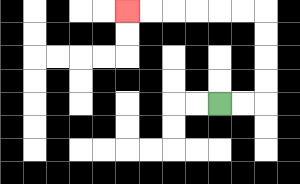{'start': '[9, 4]', 'end': '[5, 0]', 'path_directions': 'R,R,U,U,U,U,L,L,L,L,L,L', 'path_coordinates': '[[9, 4], [10, 4], [11, 4], [11, 3], [11, 2], [11, 1], [11, 0], [10, 0], [9, 0], [8, 0], [7, 0], [6, 0], [5, 0]]'}